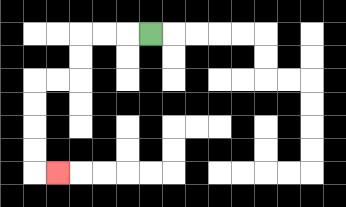{'start': '[6, 1]', 'end': '[2, 7]', 'path_directions': 'L,L,L,D,D,L,L,D,D,D,D,R', 'path_coordinates': '[[6, 1], [5, 1], [4, 1], [3, 1], [3, 2], [3, 3], [2, 3], [1, 3], [1, 4], [1, 5], [1, 6], [1, 7], [2, 7]]'}